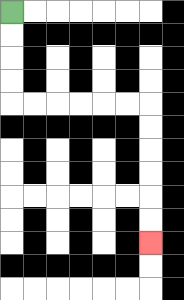{'start': '[0, 0]', 'end': '[6, 10]', 'path_directions': 'D,D,D,D,R,R,R,R,R,R,D,D,D,D,D,D', 'path_coordinates': '[[0, 0], [0, 1], [0, 2], [0, 3], [0, 4], [1, 4], [2, 4], [3, 4], [4, 4], [5, 4], [6, 4], [6, 5], [6, 6], [6, 7], [6, 8], [6, 9], [6, 10]]'}